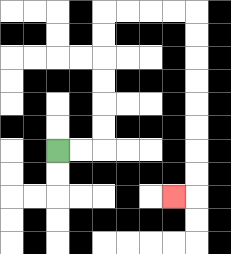{'start': '[2, 6]', 'end': '[7, 8]', 'path_directions': 'R,R,U,U,U,U,U,U,R,R,R,R,D,D,D,D,D,D,D,D,L', 'path_coordinates': '[[2, 6], [3, 6], [4, 6], [4, 5], [4, 4], [4, 3], [4, 2], [4, 1], [4, 0], [5, 0], [6, 0], [7, 0], [8, 0], [8, 1], [8, 2], [8, 3], [8, 4], [8, 5], [8, 6], [8, 7], [8, 8], [7, 8]]'}